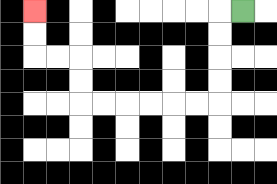{'start': '[10, 0]', 'end': '[1, 0]', 'path_directions': 'L,D,D,D,D,L,L,L,L,L,L,U,U,L,L,U,U', 'path_coordinates': '[[10, 0], [9, 0], [9, 1], [9, 2], [9, 3], [9, 4], [8, 4], [7, 4], [6, 4], [5, 4], [4, 4], [3, 4], [3, 3], [3, 2], [2, 2], [1, 2], [1, 1], [1, 0]]'}